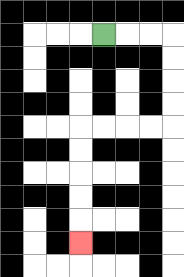{'start': '[4, 1]', 'end': '[3, 10]', 'path_directions': 'R,R,R,D,D,D,D,L,L,L,L,D,D,D,D,D', 'path_coordinates': '[[4, 1], [5, 1], [6, 1], [7, 1], [7, 2], [7, 3], [7, 4], [7, 5], [6, 5], [5, 5], [4, 5], [3, 5], [3, 6], [3, 7], [3, 8], [3, 9], [3, 10]]'}